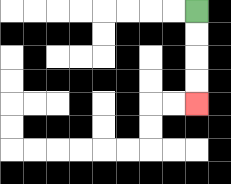{'start': '[8, 0]', 'end': '[8, 4]', 'path_directions': 'D,D,D,D', 'path_coordinates': '[[8, 0], [8, 1], [8, 2], [8, 3], [8, 4]]'}